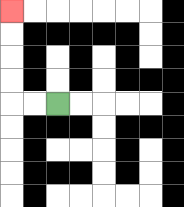{'start': '[2, 4]', 'end': '[0, 0]', 'path_directions': 'L,L,U,U,U,U', 'path_coordinates': '[[2, 4], [1, 4], [0, 4], [0, 3], [0, 2], [0, 1], [0, 0]]'}